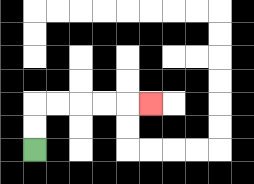{'start': '[1, 6]', 'end': '[6, 4]', 'path_directions': 'U,U,R,R,R,R,R', 'path_coordinates': '[[1, 6], [1, 5], [1, 4], [2, 4], [3, 4], [4, 4], [5, 4], [6, 4]]'}